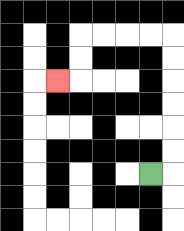{'start': '[6, 7]', 'end': '[2, 3]', 'path_directions': 'R,U,U,U,U,U,U,L,L,L,L,D,D,L', 'path_coordinates': '[[6, 7], [7, 7], [7, 6], [7, 5], [7, 4], [7, 3], [7, 2], [7, 1], [6, 1], [5, 1], [4, 1], [3, 1], [3, 2], [3, 3], [2, 3]]'}